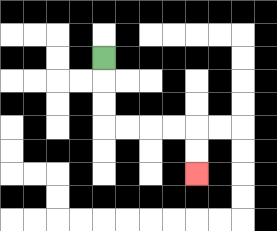{'start': '[4, 2]', 'end': '[8, 7]', 'path_directions': 'D,D,D,R,R,R,R,D,D', 'path_coordinates': '[[4, 2], [4, 3], [4, 4], [4, 5], [5, 5], [6, 5], [7, 5], [8, 5], [8, 6], [8, 7]]'}